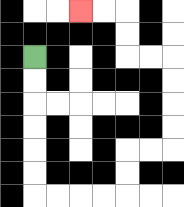{'start': '[1, 2]', 'end': '[3, 0]', 'path_directions': 'D,D,D,D,D,D,R,R,R,R,U,U,R,R,U,U,U,U,L,L,U,U,L,L', 'path_coordinates': '[[1, 2], [1, 3], [1, 4], [1, 5], [1, 6], [1, 7], [1, 8], [2, 8], [3, 8], [4, 8], [5, 8], [5, 7], [5, 6], [6, 6], [7, 6], [7, 5], [7, 4], [7, 3], [7, 2], [6, 2], [5, 2], [5, 1], [5, 0], [4, 0], [3, 0]]'}